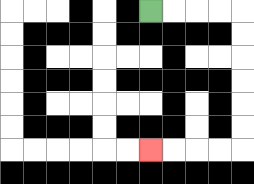{'start': '[6, 0]', 'end': '[6, 6]', 'path_directions': 'R,R,R,R,D,D,D,D,D,D,L,L,L,L', 'path_coordinates': '[[6, 0], [7, 0], [8, 0], [9, 0], [10, 0], [10, 1], [10, 2], [10, 3], [10, 4], [10, 5], [10, 6], [9, 6], [8, 6], [7, 6], [6, 6]]'}